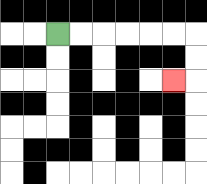{'start': '[2, 1]', 'end': '[7, 3]', 'path_directions': 'R,R,R,R,R,R,D,D,L', 'path_coordinates': '[[2, 1], [3, 1], [4, 1], [5, 1], [6, 1], [7, 1], [8, 1], [8, 2], [8, 3], [7, 3]]'}